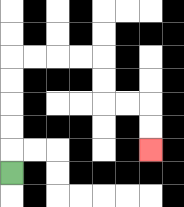{'start': '[0, 7]', 'end': '[6, 6]', 'path_directions': 'U,U,U,U,U,R,R,R,R,D,D,R,R,D,D', 'path_coordinates': '[[0, 7], [0, 6], [0, 5], [0, 4], [0, 3], [0, 2], [1, 2], [2, 2], [3, 2], [4, 2], [4, 3], [4, 4], [5, 4], [6, 4], [6, 5], [6, 6]]'}